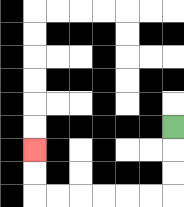{'start': '[7, 5]', 'end': '[1, 6]', 'path_directions': 'D,D,D,L,L,L,L,L,L,U,U', 'path_coordinates': '[[7, 5], [7, 6], [7, 7], [7, 8], [6, 8], [5, 8], [4, 8], [3, 8], [2, 8], [1, 8], [1, 7], [1, 6]]'}